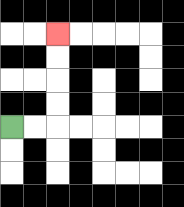{'start': '[0, 5]', 'end': '[2, 1]', 'path_directions': 'R,R,U,U,U,U', 'path_coordinates': '[[0, 5], [1, 5], [2, 5], [2, 4], [2, 3], [2, 2], [2, 1]]'}